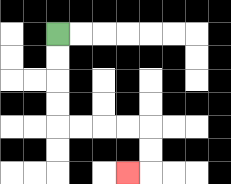{'start': '[2, 1]', 'end': '[5, 7]', 'path_directions': 'D,D,D,D,R,R,R,R,D,D,L', 'path_coordinates': '[[2, 1], [2, 2], [2, 3], [2, 4], [2, 5], [3, 5], [4, 5], [5, 5], [6, 5], [6, 6], [6, 7], [5, 7]]'}